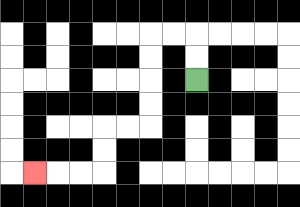{'start': '[8, 3]', 'end': '[1, 7]', 'path_directions': 'U,U,L,L,D,D,D,D,L,L,D,D,L,L,L', 'path_coordinates': '[[8, 3], [8, 2], [8, 1], [7, 1], [6, 1], [6, 2], [6, 3], [6, 4], [6, 5], [5, 5], [4, 5], [4, 6], [4, 7], [3, 7], [2, 7], [1, 7]]'}